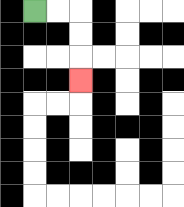{'start': '[1, 0]', 'end': '[3, 3]', 'path_directions': 'R,R,D,D,D', 'path_coordinates': '[[1, 0], [2, 0], [3, 0], [3, 1], [3, 2], [3, 3]]'}